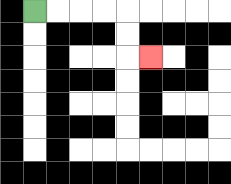{'start': '[1, 0]', 'end': '[6, 2]', 'path_directions': 'R,R,R,R,D,D,R', 'path_coordinates': '[[1, 0], [2, 0], [3, 0], [4, 0], [5, 0], [5, 1], [5, 2], [6, 2]]'}